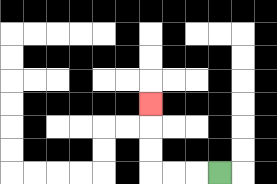{'start': '[9, 7]', 'end': '[6, 4]', 'path_directions': 'L,L,L,U,U,U', 'path_coordinates': '[[9, 7], [8, 7], [7, 7], [6, 7], [6, 6], [6, 5], [6, 4]]'}